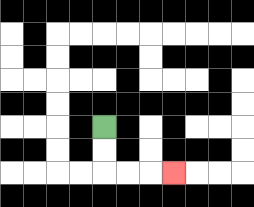{'start': '[4, 5]', 'end': '[7, 7]', 'path_directions': 'D,D,R,R,R', 'path_coordinates': '[[4, 5], [4, 6], [4, 7], [5, 7], [6, 7], [7, 7]]'}